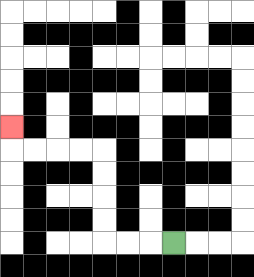{'start': '[7, 10]', 'end': '[0, 5]', 'path_directions': 'L,L,L,U,U,U,U,L,L,L,L,U', 'path_coordinates': '[[7, 10], [6, 10], [5, 10], [4, 10], [4, 9], [4, 8], [4, 7], [4, 6], [3, 6], [2, 6], [1, 6], [0, 6], [0, 5]]'}